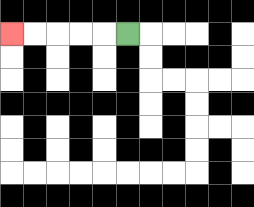{'start': '[5, 1]', 'end': '[0, 1]', 'path_directions': 'L,L,L,L,L', 'path_coordinates': '[[5, 1], [4, 1], [3, 1], [2, 1], [1, 1], [0, 1]]'}